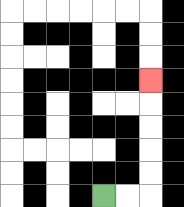{'start': '[4, 8]', 'end': '[6, 3]', 'path_directions': 'R,R,U,U,U,U,U', 'path_coordinates': '[[4, 8], [5, 8], [6, 8], [6, 7], [6, 6], [6, 5], [6, 4], [6, 3]]'}